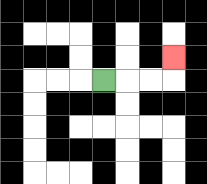{'start': '[4, 3]', 'end': '[7, 2]', 'path_directions': 'R,R,R,U', 'path_coordinates': '[[4, 3], [5, 3], [6, 3], [7, 3], [7, 2]]'}